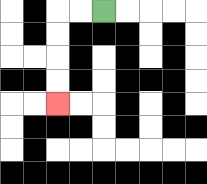{'start': '[4, 0]', 'end': '[2, 4]', 'path_directions': 'L,L,D,D,D,D', 'path_coordinates': '[[4, 0], [3, 0], [2, 0], [2, 1], [2, 2], [2, 3], [2, 4]]'}